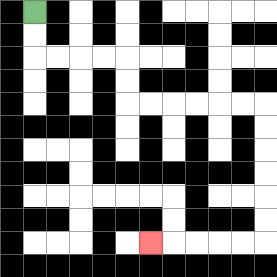{'start': '[1, 0]', 'end': '[6, 10]', 'path_directions': 'D,D,R,R,R,R,D,D,R,R,R,R,R,R,D,D,D,D,D,D,L,L,L,L,L', 'path_coordinates': '[[1, 0], [1, 1], [1, 2], [2, 2], [3, 2], [4, 2], [5, 2], [5, 3], [5, 4], [6, 4], [7, 4], [8, 4], [9, 4], [10, 4], [11, 4], [11, 5], [11, 6], [11, 7], [11, 8], [11, 9], [11, 10], [10, 10], [9, 10], [8, 10], [7, 10], [6, 10]]'}